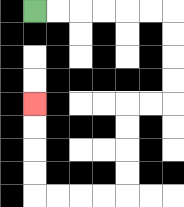{'start': '[1, 0]', 'end': '[1, 4]', 'path_directions': 'R,R,R,R,R,R,D,D,D,D,L,L,D,D,D,D,L,L,L,L,U,U,U,U', 'path_coordinates': '[[1, 0], [2, 0], [3, 0], [4, 0], [5, 0], [6, 0], [7, 0], [7, 1], [7, 2], [7, 3], [7, 4], [6, 4], [5, 4], [5, 5], [5, 6], [5, 7], [5, 8], [4, 8], [3, 8], [2, 8], [1, 8], [1, 7], [1, 6], [1, 5], [1, 4]]'}